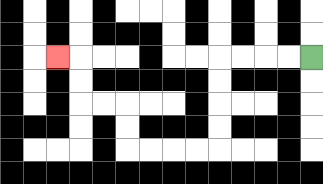{'start': '[13, 2]', 'end': '[2, 2]', 'path_directions': 'L,L,L,L,D,D,D,D,L,L,L,L,U,U,L,L,U,U,L', 'path_coordinates': '[[13, 2], [12, 2], [11, 2], [10, 2], [9, 2], [9, 3], [9, 4], [9, 5], [9, 6], [8, 6], [7, 6], [6, 6], [5, 6], [5, 5], [5, 4], [4, 4], [3, 4], [3, 3], [3, 2], [2, 2]]'}